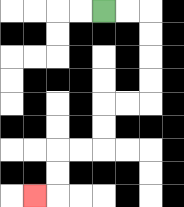{'start': '[4, 0]', 'end': '[1, 8]', 'path_directions': 'R,R,D,D,D,D,L,L,D,D,L,L,D,D,L', 'path_coordinates': '[[4, 0], [5, 0], [6, 0], [6, 1], [6, 2], [6, 3], [6, 4], [5, 4], [4, 4], [4, 5], [4, 6], [3, 6], [2, 6], [2, 7], [2, 8], [1, 8]]'}